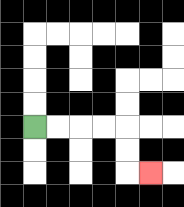{'start': '[1, 5]', 'end': '[6, 7]', 'path_directions': 'R,R,R,R,D,D,R', 'path_coordinates': '[[1, 5], [2, 5], [3, 5], [4, 5], [5, 5], [5, 6], [5, 7], [6, 7]]'}